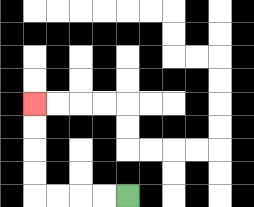{'start': '[5, 8]', 'end': '[1, 4]', 'path_directions': 'L,L,L,L,U,U,U,U', 'path_coordinates': '[[5, 8], [4, 8], [3, 8], [2, 8], [1, 8], [1, 7], [1, 6], [1, 5], [1, 4]]'}